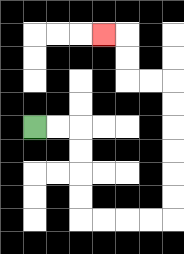{'start': '[1, 5]', 'end': '[4, 1]', 'path_directions': 'R,R,D,D,D,D,R,R,R,R,U,U,U,U,U,U,L,L,U,U,L', 'path_coordinates': '[[1, 5], [2, 5], [3, 5], [3, 6], [3, 7], [3, 8], [3, 9], [4, 9], [5, 9], [6, 9], [7, 9], [7, 8], [7, 7], [7, 6], [7, 5], [7, 4], [7, 3], [6, 3], [5, 3], [5, 2], [5, 1], [4, 1]]'}